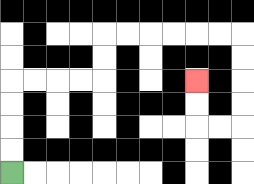{'start': '[0, 7]', 'end': '[8, 3]', 'path_directions': 'U,U,U,U,R,R,R,R,U,U,R,R,R,R,R,R,D,D,D,D,L,L,U,U', 'path_coordinates': '[[0, 7], [0, 6], [0, 5], [0, 4], [0, 3], [1, 3], [2, 3], [3, 3], [4, 3], [4, 2], [4, 1], [5, 1], [6, 1], [7, 1], [8, 1], [9, 1], [10, 1], [10, 2], [10, 3], [10, 4], [10, 5], [9, 5], [8, 5], [8, 4], [8, 3]]'}